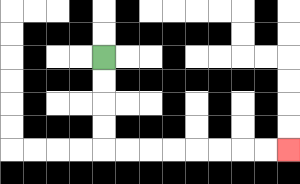{'start': '[4, 2]', 'end': '[12, 6]', 'path_directions': 'D,D,D,D,R,R,R,R,R,R,R,R', 'path_coordinates': '[[4, 2], [4, 3], [4, 4], [4, 5], [4, 6], [5, 6], [6, 6], [7, 6], [8, 6], [9, 6], [10, 6], [11, 6], [12, 6]]'}